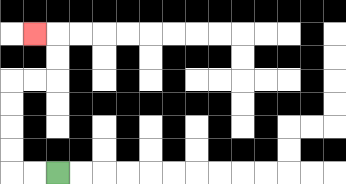{'start': '[2, 7]', 'end': '[1, 1]', 'path_directions': 'L,L,U,U,U,U,R,R,U,U,L', 'path_coordinates': '[[2, 7], [1, 7], [0, 7], [0, 6], [0, 5], [0, 4], [0, 3], [1, 3], [2, 3], [2, 2], [2, 1], [1, 1]]'}